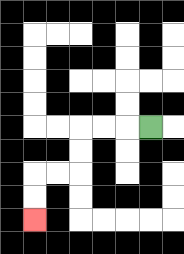{'start': '[6, 5]', 'end': '[1, 9]', 'path_directions': 'L,L,L,D,D,L,L,D,D', 'path_coordinates': '[[6, 5], [5, 5], [4, 5], [3, 5], [3, 6], [3, 7], [2, 7], [1, 7], [1, 8], [1, 9]]'}